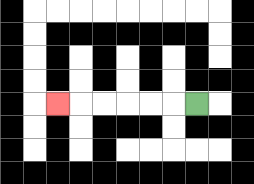{'start': '[8, 4]', 'end': '[2, 4]', 'path_directions': 'L,L,L,L,L,L', 'path_coordinates': '[[8, 4], [7, 4], [6, 4], [5, 4], [4, 4], [3, 4], [2, 4]]'}